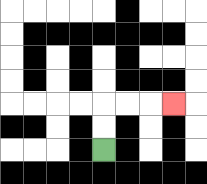{'start': '[4, 6]', 'end': '[7, 4]', 'path_directions': 'U,U,R,R,R', 'path_coordinates': '[[4, 6], [4, 5], [4, 4], [5, 4], [6, 4], [7, 4]]'}